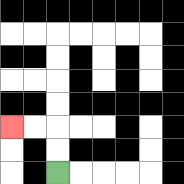{'start': '[2, 7]', 'end': '[0, 5]', 'path_directions': 'U,U,L,L', 'path_coordinates': '[[2, 7], [2, 6], [2, 5], [1, 5], [0, 5]]'}